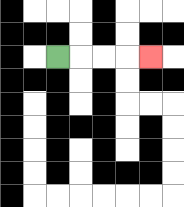{'start': '[2, 2]', 'end': '[6, 2]', 'path_directions': 'R,R,R,R', 'path_coordinates': '[[2, 2], [3, 2], [4, 2], [5, 2], [6, 2]]'}